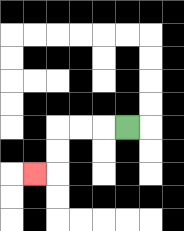{'start': '[5, 5]', 'end': '[1, 7]', 'path_directions': 'L,L,L,D,D,L', 'path_coordinates': '[[5, 5], [4, 5], [3, 5], [2, 5], [2, 6], [2, 7], [1, 7]]'}